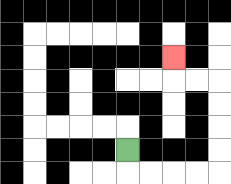{'start': '[5, 6]', 'end': '[7, 2]', 'path_directions': 'D,R,R,R,R,U,U,U,U,L,L,U', 'path_coordinates': '[[5, 6], [5, 7], [6, 7], [7, 7], [8, 7], [9, 7], [9, 6], [9, 5], [9, 4], [9, 3], [8, 3], [7, 3], [7, 2]]'}